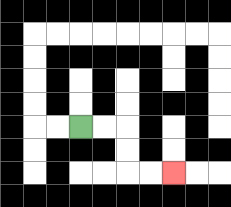{'start': '[3, 5]', 'end': '[7, 7]', 'path_directions': 'R,R,D,D,R,R', 'path_coordinates': '[[3, 5], [4, 5], [5, 5], [5, 6], [5, 7], [6, 7], [7, 7]]'}